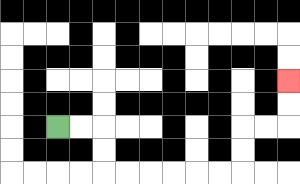{'start': '[2, 5]', 'end': '[12, 3]', 'path_directions': 'R,R,D,D,R,R,R,R,R,R,U,U,R,R,U,U', 'path_coordinates': '[[2, 5], [3, 5], [4, 5], [4, 6], [4, 7], [5, 7], [6, 7], [7, 7], [8, 7], [9, 7], [10, 7], [10, 6], [10, 5], [11, 5], [12, 5], [12, 4], [12, 3]]'}